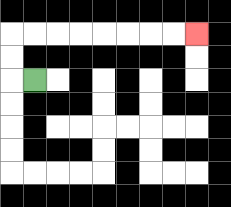{'start': '[1, 3]', 'end': '[8, 1]', 'path_directions': 'L,U,U,R,R,R,R,R,R,R,R', 'path_coordinates': '[[1, 3], [0, 3], [0, 2], [0, 1], [1, 1], [2, 1], [3, 1], [4, 1], [5, 1], [6, 1], [7, 1], [8, 1]]'}